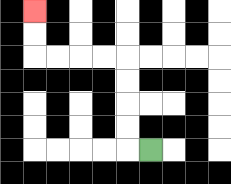{'start': '[6, 6]', 'end': '[1, 0]', 'path_directions': 'L,U,U,U,U,L,L,L,L,U,U', 'path_coordinates': '[[6, 6], [5, 6], [5, 5], [5, 4], [5, 3], [5, 2], [4, 2], [3, 2], [2, 2], [1, 2], [1, 1], [1, 0]]'}